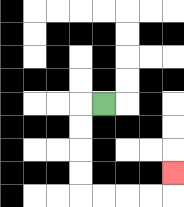{'start': '[4, 4]', 'end': '[7, 7]', 'path_directions': 'L,D,D,D,D,R,R,R,R,U', 'path_coordinates': '[[4, 4], [3, 4], [3, 5], [3, 6], [3, 7], [3, 8], [4, 8], [5, 8], [6, 8], [7, 8], [7, 7]]'}